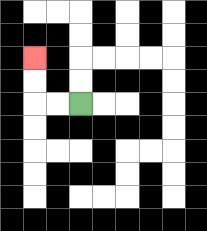{'start': '[3, 4]', 'end': '[1, 2]', 'path_directions': 'L,L,U,U', 'path_coordinates': '[[3, 4], [2, 4], [1, 4], [1, 3], [1, 2]]'}